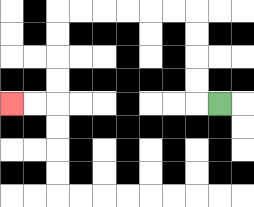{'start': '[9, 4]', 'end': '[0, 4]', 'path_directions': 'L,U,U,U,U,L,L,L,L,L,L,D,D,D,D,L,L', 'path_coordinates': '[[9, 4], [8, 4], [8, 3], [8, 2], [8, 1], [8, 0], [7, 0], [6, 0], [5, 0], [4, 0], [3, 0], [2, 0], [2, 1], [2, 2], [2, 3], [2, 4], [1, 4], [0, 4]]'}